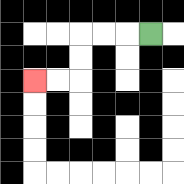{'start': '[6, 1]', 'end': '[1, 3]', 'path_directions': 'L,L,L,D,D,L,L', 'path_coordinates': '[[6, 1], [5, 1], [4, 1], [3, 1], [3, 2], [3, 3], [2, 3], [1, 3]]'}